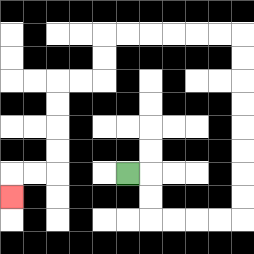{'start': '[5, 7]', 'end': '[0, 8]', 'path_directions': 'R,D,D,R,R,R,R,U,U,U,U,U,U,U,U,L,L,L,L,L,L,D,D,L,L,D,D,D,D,L,L,D', 'path_coordinates': '[[5, 7], [6, 7], [6, 8], [6, 9], [7, 9], [8, 9], [9, 9], [10, 9], [10, 8], [10, 7], [10, 6], [10, 5], [10, 4], [10, 3], [10, 2], [10, 1], [9, 1], [8, 1], [7, 1], [6, 1], [5, 1], [4, 1], [4, 2], [4, 3], [3, 3], [2, 3], [2, 4], [2, 5], [2, 6], [2, 7], [1, 7], [0, 7], [0, 8]]'}